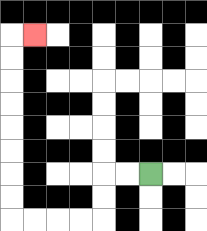{'start': '[6, 7]', 'end': '[1, 1]', 'path_directions': 'L,L,D,D,L,L,L,L,U,U,U,U,U,U,U,U,R', 'path_coordinates': '[[6, 7], [5, 7], [4, 7], [4, 8], [4, 9], [3, 9], [2, 9], [1, 9], [0, 9], [0, 8], [0, 7], [0, 6], [0, 5], [0, 4], [0, 3], [0, 2], [0, 1], [1, 1]]'}